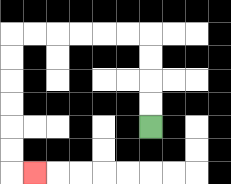{'start': '[6, 5]', 'end': '[1, 7]', 'path_directions': 'U,U,U,U,L,L,L,L,L,L,D,D,D,D,D,D,R', 'path_coordinates': '[[6, 5], [6, 4], [6, 3], [6, 2], [6, 1], [5, 1], [4, 1], [3, 1], [2, 1], [1, 1], [0, 1], [0, 2], [0, 3], [0, 4], [0, 5], [0, 6], [0, 7], [1, 7]]'}